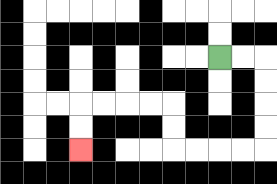{'start': '[9, 2]', 'end': '[3, 6]', 'path_directions': 'R,R,D,D,D,D,L,L,L,L,U,U,L,L,L,L,D,D', 'path_coordinates': '[[9, 2], [10, 2], [11, 2], [11, 3], [11, 4], [11, 5], [11, 6], [10, 6], [9, 6], [8, 6], [7, 6], [7, 5], [7, 4], [6, 4], [5, 4], [4, 4], [3, 4], [3, 5], [3, 6]]'}